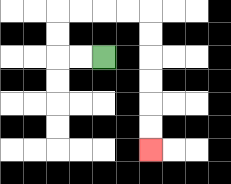{'start': '[4, 2]', 'end': '[6, 6]', 'path_directions': 'L,L,U,U,R,R,R,R,D,D,D,D,D,D', 'path_coordinates': '[[4, 2], [3, 2], [2, 2], [2, 1], [2, 0], [3, 0], [4, 0], [5, 0], [6, 0], [6, 1], [6, 2], [6, 3], [6, 4], [6, 5], [6, 6]]'}